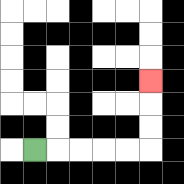{'start': '[1, 6]', 'end': '[6, 3]', 'path_directions': 'R,R,R,R,R,U,U,U', 'path_coordinates': '[[1, 6], [2, 6], [3, 6], [4, 6], [5, 6], [6, 6], [6, 5], [6, 4], [6, 3]]'}